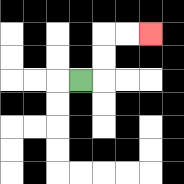{'start': '[3, 3]', 'end': '[6, 1]', 'path_directions': 'R,U,U,R,R', 'path_coordinates': '[[3, 3], [4, 3], [4, 2], [4, 1], [5, 1], [6, 1]]'}